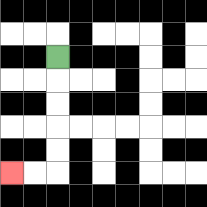{'start': '[2, 2]', 'end': '[0, 7]', 'path_directions': 'D,D,D,D,D,L,L', 'path_coordinates': '[[2, 2], [2, 3], [2, 4], [2, 5], [2, 6], [2, 7], [1, 7], [0, 7]]'}